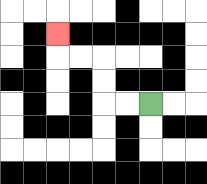{'start': '[6, 4]', 'end': '[2, 1]', 'path_directions': 'L,L,U,U,L,L,U', 'path_coordinates': '[[6, 4], [5, 4], [4, 4], [4, 3], [4, 2], [3, 2], [2, 2], [2, 1]]'}